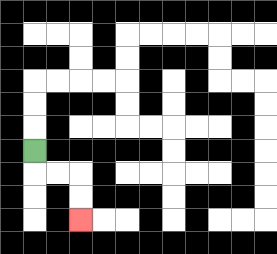{'start': '[1, 6]', 'end': '[3, 9]', 'path_directions': 'D,R,R,D,D', 'path_coordinates': '[[1, 6], [1, 7], [2, 7], [3, 7], [3, 8], [3, 9]]'}